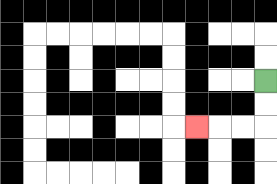{'start': '[11, 3]', 'end': '[8, 5]', 'path_directions': 'D,D,L,L,L', 'path_coordinates': '[[11, 3], [11, 4], [11, 5], [10, 5], [9, 5], [8, 5]]'}